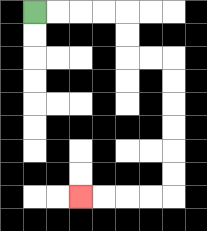{'start': '[1, 0]', 'end': '[3, 8]', 'path_directions': 'R,R,R,R,D,D,R,R,D,D,D,D,D,D,L,L,L,L', 'path_coordinates': '[[1, 0], [2, 0], [3, 0], [4, 0], [5, 0], [5, 1], [5, 2], [6, 2], [7, 2], [7, 3], [7, 4], [7, 5], [7, 6], [7, 7], [7, 8], [6, 8], [5, 8], [4, 8], [3, 8]]'}